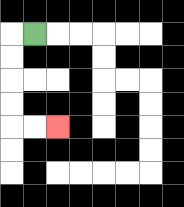{'start': '[1, 1]', 'end': '[2, 5]', 'path_directions': 'L,D,D,D,D,R,R', 'path_coordinates': '[[1, 1], [0, 1], [0, 2], [0, 3], [0, 4], [0, 5], [1, 5], [2, 5]]'}